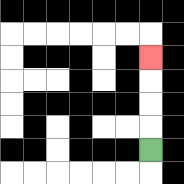{'start': '[6, 6]', 'end': '[6, 2]', 'path_directions': 'U,U,U,U', 'path_coordinates': '[[6, 6], [6, 5], [6, 4], [6, 3], [6, 2]]'}